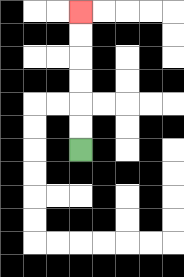{'start': '[3, 6]', 'end': '[3, 0]', 'path_directions': 'U,U,U,U,U,U', 'path_coordinates': '[[3, 6], [3, 5], [3, 4], [3, 3], [3, 2], [3, 1], [3, 0]]'}